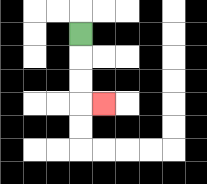{'start': '[3, 1]', 'end': '[4, 4]', 'path_directions': 'D,D,D,R', 'path_coordinates': '[[3, 1], [3, 2], [3, 3], [3, 4], [4, 4]]'}